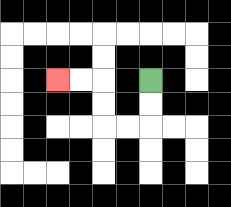{'start': '[6, 3]', 'end': '[2, 3]', 'path_directions': 'D,D,L,L,U,U,L,L', 'path_coordinates': '[[6, 3], [6, 4], [6, 5], [5, 5], [4, 5], [4, 4], [4, 3], [3, 3], [2, 3]]'}